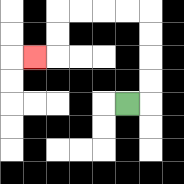{'start': '[5, 4]', 'end': '[1, 2]', 'path_directions': 'R,U,U,U,U,L,L,L,L,D,D,L', 'path_coordinates': '[[5, 4], [6, 4], [6, 3], [6, 2], [6, 1], [6, 0], [5, 0], [4, 0], [3, 0], [2, 0], [2, 1], [2, 2], [1, 2]]'}